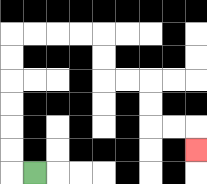{'start': '[1, 7]', 'end': '[8, 6]', 'path_directions': 'L,U,U,U,U,U,U,R,R,R,R,D,D,R,R,D,D,R,R,D', 'path_coordinates': '[[1, 7], [0, 7], [0, 6], [0, 5], [0, 4], [0, 3], [0, 2], [0, 1], [1, 1], [2, 1], [3, 1], [4, 1], [4, 2], [4, 3], [5, 3], [6, 3], [6, 4], [6, 5], [7, 5], [8, 5], [8, 6]]'}